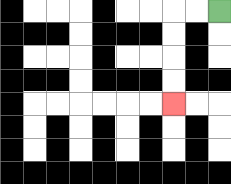{'start': '[9, 0]', 'end': '[7, 4]', 'path_directions': 'L,L,D,D,D,D', 'path_coordinates': '[[9, 0], [8, 0], [7, 0], [7, 1], [7, 2], [7, 3], [7, 4]]'}